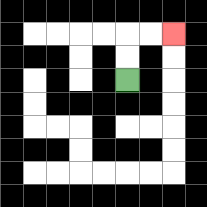{'start': '[5, 3]', 'end': '[7, 1]', 'path_directions': 'U,U,R,R', 'path_coordinates': '[[5, 3], [5, 2], [5, 1], [6, 1], [7, 1]]'}